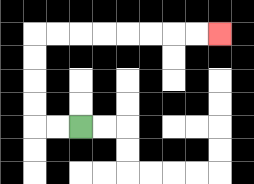{'start': '[3, 5]', 'end': '[9, 1]', 'path_directions': 'L,L,U,U,U,U,R,R,R,R,R,R,R,R', 'path_coordinates': '[[3, 5], [2, 5], [1, 5], [1, 4], [1, 3], [1, 2], [1, 1], [2, 1], [3, 1], [4, 1], [5, 1], [6, 1], [7, 1], [8, 1], [9, 1]]'}